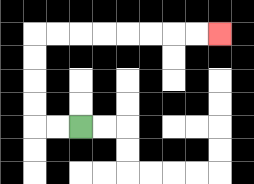{'start': '[3, 5]', 'end': '[9, 1]', 'path_directions': 'L,L,U,U,U,U,R,R,R,R,R,R,R,R', 'path_coordinates': '[[3, 5], [2, 5], [1, 5], [1, 4], [1, 3], [1, 2], [1, 1], [2, 1], [3, 1], [4, 1], [5, 1], [6, 1], [7, 1], [8, 1], [9, 1]]'}